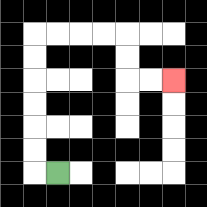{'start': '[2, 7]', 'end': '[7, 3]', 'path_directions': 'L,U,U,U,U,U,U,R,R,R,R,D,D,R,R', 'path_coordinates': '[[2, 7], [1, 7], [1, 6], [1, 5], [1, 4], [1, 3], [1, 2], [1, 1], [2, 1], [3, 1], [4, 1], [5, 1], [5, 2], [5, 3], [6, 3], [7, 3]]'}